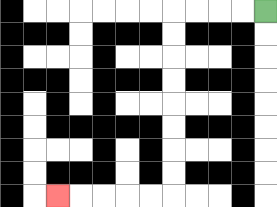{'start': '[11, 0]', 'end': '[2, 8]', 'path_directions': 'L,L,L,L,D,D,D,D,D,D,D,D,L,L,L,L,L', 'path_coordinates': '[[11, 0], [10, 0], [9, 0], [8, 0], [7, 0], [7, 1], [7, 2], [7, 3], [7, 4], [7, 5], [7, 6], [7, 7], [7, 8], [6, 8], [5, 8], [4, 8], [3, 8], [2, 8]]'}